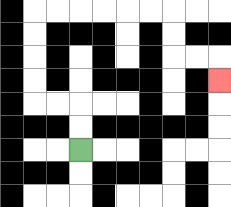{'start': '[3, 6]', 'end': '[9, 3]', 'path_directions': 'U,U,L,L,U,U,U,U,R,R,R,R,R,R,D,D,R,R,D', 'path_coordinates': '[[3, 6], [3, 5], [3, 4], [2, 4], [1, 4], [1, 3], [1, 2], [1, 1], [1, 0], [2, 0], [3, 0], [4, 0], [5, 0], [6, 0], [7, 0], [7, 1], [7, 2], [8, 2], [9, 2], [9, 3]]'}